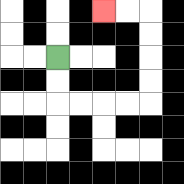{'start': '[2, 2]', 'end': '[4, 0]', 'path_directions': 'D,D,R,R,R,R,U,U,U,U,L,L', 'path_coordinates': '[[2, 2], [2, 3], [2, 4], [3, 4], [4, 4], [5, 4], [6, 4], [6, 3], [6, 2], [6, 1], [6, 0], [5, 0], [4, 0]]'}